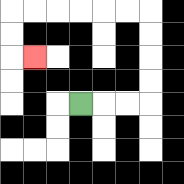{'start': '[3, 4]', 'end': '[1, 2]', 'path_directions': 'R,R,R,U,U,U,U,L,L,L,L,L,L,D,D,R', 'path_coordinates': '[[3, 4], [4, 4], [5, 4], [6, 4], [6, 3], [6, 2], [6, 1], [6, 0], [5, 0], [4, 0], [3, 0], [2, 0], [1, 0], [0, 0], [0, 1], [0, 2], [1, 2]]'}